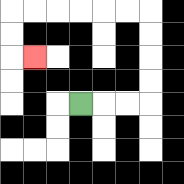{'start': '[3, 4]', 'end': '[1, 2]', 'path_directions': 'R,R,R,U,U,U,U,L,L,L,L,L,L,D,D,R', 'path_coordinates': '[[3, 4], [4, 4], [5, 4], [6, 4], [6, 3], [6, 2], [6, 1], [6, 0], [5, 0], [4, 0], [3, 0], [2, 0], [1, 0], [0, 0], [0, 1], [0, 2], [1, 2]]'}